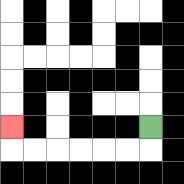{'start': '[6, 5]', 'end': '[0, 5]', 'path_directions': 'D,L,L,L,L,L,L,U', 'path_coordinates': '[[6, 5], [6, 6], [5, 6], [4, 6], [3, 6], [2, 6], [1, 6], [0, 6], [0, 5]]'}